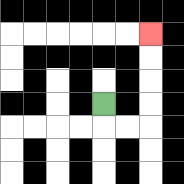{'start': '[4, 4]', 'end': '[6, 1]', 'path_directions': 'D,R,R,U,U,U,U', 'path_coordinates': '[[4, 4], [4, 5], [5, 5], [6, 5], [6, 4], [6, 3], [6, 2], [6, 1]]'}